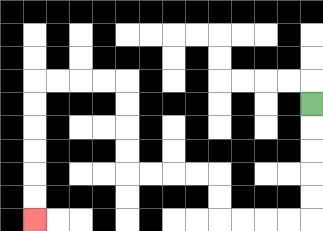{'start': '[13, 4]', 'end': '[1, 9]', 'path_directions': 'D,D,D,D,D,L,L,L,L,U,U,L,L,L,L,U,U,U,U,L,L,L,L,D,D,D,D,D,D', 'path_coordinates': '[[13, 4], [13, 5], [13, 6], [13, 7], [13, 8], [13, 9], [12, 9], [11, 9], [10, 9], [9, 9], [9, 8], [9, 7], [8, 7], [7, 7], [6, 7], [5, 7], [5, 6], [5, 5], [5, 4], [5, 3], [4, 3], [3, 3], [2, 3], [1, 3], [1, 4], [1, 5], [1, 6], [1, 7], [1, 8], [1, 9]]'}